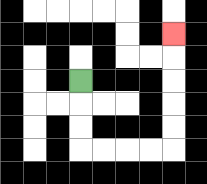{'start': '[3, 3]', 'end': '[7, 1]', 'path_directions': 'D,D,D,R,R,R,R,U,U,U,U,U', 'path_coordinates': '[[3, 3], [3, 4], [3, 5], [3, 6], [4, 6], [5, 6], [6, 6], [7, 6], [7, 5], [7, 4], [7, 3], [7, 2], [7, 1]]'}